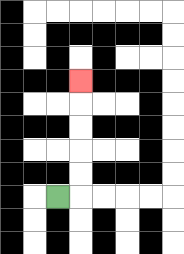{'start': '[2, 8]', 'end': '[3, 3]', 'path_directions': 'R,U,U,U,U,U', 'path_coordinates': '[[2, 8], [3, 8], [3, 7], [3, 6], [3, 5], [3, 4], [3, 3]]'}